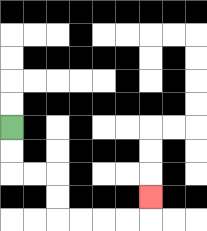{'start': '[0, 5]', 'end': '[6, 8]', 'path_directions': 'D,D,R,R,D,D,R,R,R,R,U', 'path_coordinates': '[[0, 5], [0, 6], [0, 7], [1, 7], [2, 7], [2, 8], [2, 9], [3, 9], [4, 9], [5, 9], [6, 9], [6, 8]]'}